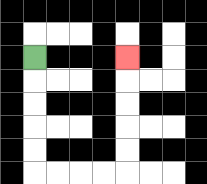{'start': '[1, 2]', 'end': '[5, 2]', 'path_directions': 'D,D,D,D,D,R,R,R,R,U,U,U,U,U', 'path_coordinates': '[[1, 2], [1, 3], [1, 4], [1, 5], [1, 6], [1, 7], [2, 7], [3, 7], [4, 7], [5, 7], [5, 6], [5, 5], [5, 4], [5, 3], [5, 2]]'}